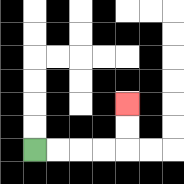{'start': '[1, 6]', 'end': '[5, 4]', 'path_directions': 'R,R,R,R,U,U', 'path_coordinates': '[[1, 6], [2, 6], [3, 6], [4, 6], [5, 6], [5, 5], [5, 4]]'}